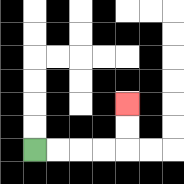{'start': '[1, 6]', 'end': '[5, 4]', 'path_directions': 'R,R,R,R,U,U', 'path_coordinates': '[[1, 6], [2, 6], [3, 6], [4, 6], [5, 6], [5, 5], [5, 4]]'}